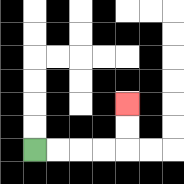{'start': '[1, 6]', 'end': '[5, 4]', 'path_directions': 'R,R,R,R,U,U', 'path_coordinates': '[[1, 6], [2, 6], [3, 6], [4, 6], [5, 6], [5, 5], [5, 4]]'}